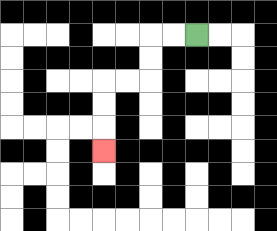{'start': '[8, 1]', 'end': '[4, 6]', 'path_directions': 'L,L,D,D,L,L,D,D,D', 'path_coordinates': '[[8, 1], [7, 1], [6, 1], [6, 2], [6, 3], [5, 3], [4, 3], [4, 4], [4, 5], [4, 6]]'}